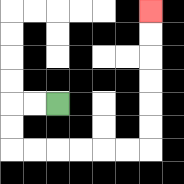{'start': '[2, 4]', 'end': '[6, 0]', 'path_directions': 'L,L,D,D,R,R,R,R,R,R,U,U,U,U,U,U', 'path_coordinates': '[[2, 4], [1, 4], [0, 4], [0, 5], [0, 6], [1, 6], [2, 6], [3, 6], [4, 6], [5, 6], [6, 6], [6, 5], [6, 4], [6, 3], [6, 2], [6, 1], [6, 0]]'}